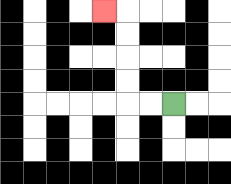{'start': '[7, 4]', 'end': '[4, 0]', 'path_directions': 'L,L,U,U,U,U,L', 'path_coordinates': '[[7, 4], [6, 4], [5, 4], [5, 3], [5, 2], [5, 1], [5, 0], [4, 0]]'}